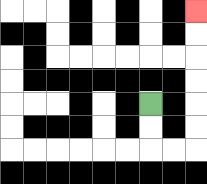{'start': '[6, 4]', 'end': '[8, 0]', 'path_directions': 'D,D,R,R,U,U,U,U,U,U', 'path_coordinates': '[[6, 4], [6, 5], [6, 6], [7, 6], [8, 6], [8, 5], [8, 4], [8, 3], [8, 2], [8, 1], [8, 0]]'}